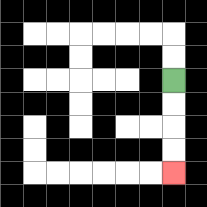{'start': '[7, 3]', 'end': '[7, 7]', 'path_directions': 'D,D,D,D', 'path_coordinates': '[[7, 3], [7, 4], [7, 5], [7, 6], [7, 7]]'}